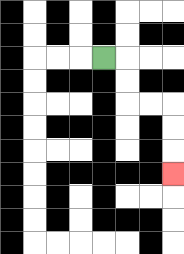{'start': '[4, 2]', 'end': '[7, 7]', 'path_directions': 'R,D,D,R,R,D,D,D', 'path_coordinates': '[[4, 2], [5, 2], [5, 3], [5, 4], [6, 4], [7, 4], [7, 5], [7, 6], [7, 7]]'}